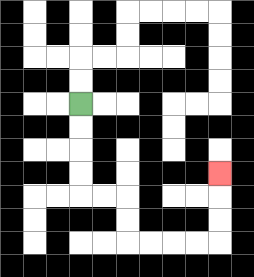{'start': '[3, 4]', 'end': '[9, 7]', 'path_directions': 'D,D,D,D,R,R,D,D,R,R,R,R,U,U,U', 'path_coordinates': '[[3, 4], [3, 5], [3, 6], [3, 7], [3, 8], [4, 8], [5, 8], [5, 9], [5, 10], [6, 10], [7, 10], [8, 10], [9, 10], [9, 9], [9, 8], [9, 7]]'}